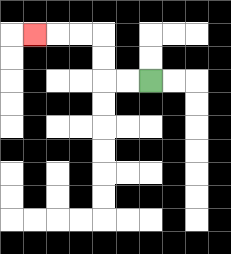{'start': '[6, 3]', 'end': '[1, 1]', 'path_directions': 'L,L,U,U,L,L,L', 'path_coordinates': '[[6, 3], [5, 3], [4, 3], [4, 2], [4, 1], [3, 1], [2, 1], [1, 1]]'}